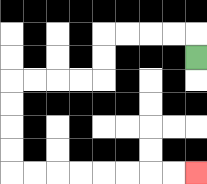{'start': '[8, 2]', 'end': '[8, 7]', 'path_directions': 'U,L,L,L,L,D,D,L,L,L,L,D,D,D,D,R,R,R,R,R,R,R,R', 'path_coordinates': '[[8, 2], [8, 1], [7, 1], [6, 1], [5, 1], [4, 1], [4, 2], [4, 3], [3, 3], [2, 3], [1, 3], [0, 3], [0, 4], [0, 5], [0, 6], [0, 7], [1, 7], [2, 7], [3, 7], [4, 7], [5, 7], [6, 7], [7, 7], [8, 7]]'}